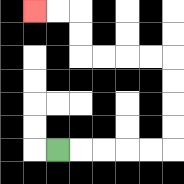{'start': '[2, 6]', 'end': '[1, 0]', 'path_directions': 'R,R,R,R,R,U,U,U,U,L,L,L,L,U,U,L,L', 'path_coordinates': '[[2, 6], [3, 6], [4, 6], [5, 6], [6, 6], [7, 6], [7, 5], [7, 4], [7, 3], [7, 2], [6, 2], [5, 2], [4, 2], [3, 2], [3, 1], [3, 0], [2, 0], [1, 0]]'}